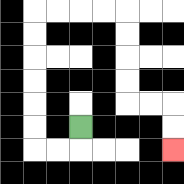{'start': '[3, 5]', 'end': '[7, 6]', 'path_directions': 'D,L,L,U,U,U,U,U,U,R,R,R,R,D,D,D,D,R,R,D,D', 'path_coordinates': '[[3, 5], [3, 6], [2, 6], [1, 6], [1, 5], [1, 4], [1, 3], [1, 2], [1, 1], [1, 0], [2, 0], [3, 0], [4, 0], [5, 0], [5, 1], [5, 2], [5, 3], [5, 4], [6, 4], [7, 4], [7, 5], [7, 6]]'}